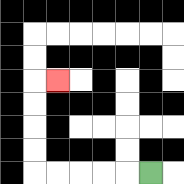{'start': '[6, 7]', 'end': '[2, 3]', 'path_directions': 'L,L,L,L,L,U,U,U,U,R', 'path_coordinates': '[[6, 7], [5, 7], [4, 7], [3, 7], [2, 7], [1, 7], [1, 6], [1, 5], [1, 4], [1, 3], [2, 3]]'}